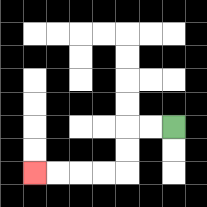{'start': '[7, 5]', 'end': '[1, 7]', 'path_directions': 'L,L,D,D,L,L,L,L', 'path_coordinates': '[[7, 5], [6, 5], [5, 5], [5, 6], [5, 7], [4, 7], [3, 7], [2, 7], [1, 7]]'}